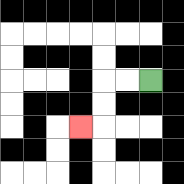{'start': '[6, 3]', 'end': '[3, 5]', 'path_directions': 'L,L,D,D,L', 'path_coordinates': '[[6, 3], [5, 3], [4, 3], [4, 4], [4, 5], [3, 5]]'}